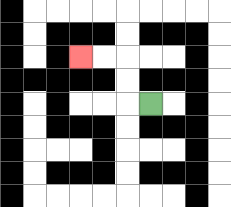{'start': '[6, 4]', 'end': '[3, 2]', 'path_directions': 'L,U,U,L,L', 'path_coordinates': '[[6, 4], [5, 4], [5, 3], [5, 2], [4, 2], [3, 2]]'}